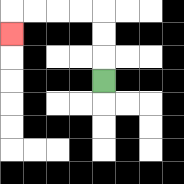{'start': '[4, 3]', 'end': '[0, 1]', 'path_directions': 'U,U,U,L,L,L,L,D', 'path_coordinates': '[[4, 3], [4, 2], [4, 1], [4, 0], [3, 0], [2, 0], [1, 0], [0, 0], [0, 1]]'}